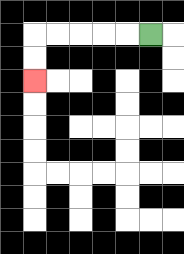{'start': '[6, 1]', 'end': '[1, 3]', 'path_directions': 'L,L,L,L,L,D,D', 'path_coordinates': '[[6, 1], [5, 1], [4, 1], [3, 1], [2, 1], [1, 1], [1, 2], [1, 3]]'}